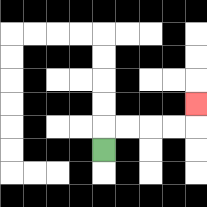{'start': '[4, 6]', 'end': '[8, 4]', 'path_directions': 'U,R,R,R,R,U', 'path_coordinates': '[[4, 6], [4, 5], [5, 5], [6, 5], [7, 5], [8, 5], [8, 4]]'}